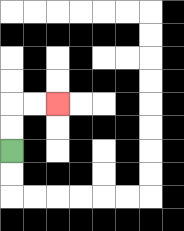{'start': '[0, 6]', 'end': '[2, 4]', 'path_directions': 'U,U,R,R', 'path_coordinates': '[[0, 6], [0, 5], [0, 4], [1, 4], [2, 4]]'}